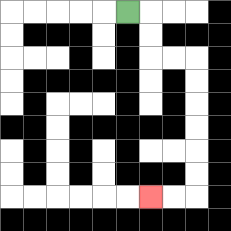{'start': '[5, 0]', 'end': '[6, 8]', 'path_directions': 'R,D,D,R,R,D,D,D,D,D,D,L,L', 'path_coordinates': '[[5, 0], [6, 0], [6, 1], [6, 2], [7, 2], [8, 2], [8, 3], [8, 4], [8, 5], [8, 6], [8, 7], [8, 8], [7, 8], [6, 8]]'}